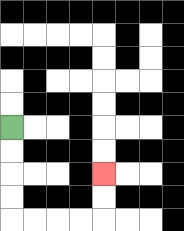{'start': '[0, 5]', 'end': '[4, 7]', 'path_directions': 'D,D,D,D,R,R,R,R,U,U', 'path_coordinates': '[[0, 5], [0, 6], [0, 7], [0, 8], [0, 9], [1, 9], [2, 9], [3, 9], [4, 9], [4, 8], [4, 7]]'}